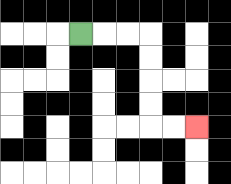{'start': '[3, 1]', 'end': '[8, 5]', 'path_directions': 'R,R,R,D,D,D,D,R,R', 'path_coordinates': '[[3, 1], [4, 1], [5, 1], [6, 1], [6, 2], [6, 3], [6, 4], [6, 5], [7, 5], [8, 5]]'}